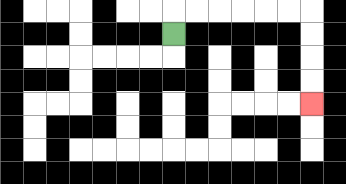{'start': '[7, 1]', 'end': '[13, 4]', 'path_directions': 'U,R,R,R,R,R,R,D,D,D,D', 'path_coordinates': '[[7, 1], [7, 0], [8, 0], [9, 0], [10, 0], [11, 0], [12, 0], [13, 0], [13, 1], [13, 2], [13, 3], [13, 4]]'}